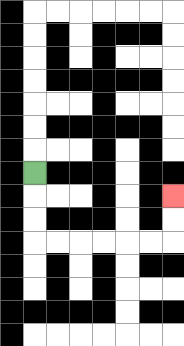{'start': '[1, 7]', 'end': '[7, 8]', 'path_directions': 'D,D,D,R,R,R,R,R,R,U,U', 'path_coordinates': '[[1, 7], [1, 8], [1, 9], [1, 10], [2, 10], [3, 10], [4, 10], [5, 10], [6, 10], [7, 10], [7, 9], [7, 8]]'}